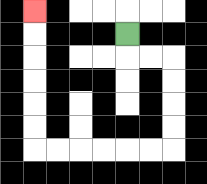{'start': '[5, 1]', 'end': '[1, 0]', 'path_directions': 'D,R,R,D,D,D,D,L,L,L,L,L,L,U,U,U,U,U,U', 'path_coordinates': '[[5, 1], [5, 2], [6, 2], [7, 2], [7, 3], [7, 4], [7, 5], [7, 6], [6, 6], [5, 6], [4, 6], [3, 6], [2, 6], [1, 6], [1, 5], [1, 4], [1, 3], [1, 2], [1, 1], [1, 0]]'}